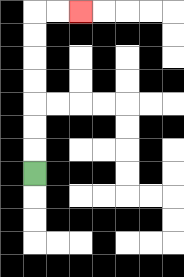{'start': '[1, 7]', 'end': '[3, 0]', 'path_directions': 'U,U,U,U,U,U,U,R,R', 'path_coordinates': '[[1, 7], [1, 6], [1, 5], [1, 4], [1, 3], [1, 2], [1, 1], [1, 0], [2, 0], [3, 0]]'}